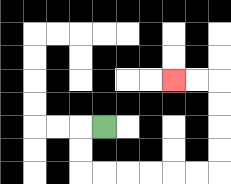{'start': '[4, 5]', 'end': '[7, 3]', 'path_directions': 'L,D,D,R,R,R,R,R,R,U,U,U,U,L,L', 'path_coordinates': '[[4, 5], [3, 5], [3, 6], [3, 7], [4, 7], [5, 7], [6, 7], [7, 7], [8, 7], [9, 7], [9, 6], [9, 5], [9, 4], [9, 3], [8, 3], [7, 3]]'}